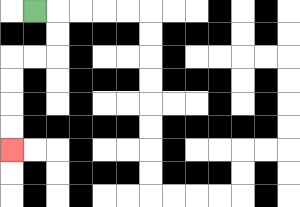{'start': '[1, 0]', 'end': '[0, 6]', 'path_directions': 'R,D,D,L,L,D,D,D,D', 'path_coordinates': '[[1, 0], [2, 0], [2, 1], [2, 2], [1, 2], [0, 2], [0, 3], [0, 4], [0, 5], [0, 6]]'}